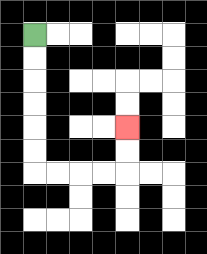{'start': '[1, 1]', 'end': '[5, 5]', 'path_directions': 'D,D,D,D,D,D,R,R,R,R,U,U', 'path_coordinates': '[[1, 1], [1, 2], [1, 3], [1, 4], [1, 5], [1, 6], [1, 7], [2, 7], [3, 7], [4, 7], [5, 7], [5, 6], [5, 5]]'}